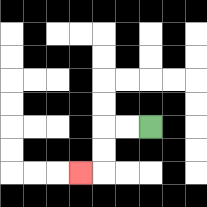{'start': '[6, 5]', 'end': '[3, 7]', 'path_directions': 'L,L,D,D,L', 'path_coordinates': '[[6, 5], [5, 5], [4, 5], [4, 6], [4, 7], [3, 7]]'}